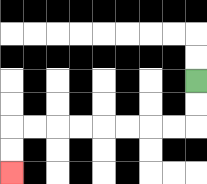{'start': '[8, 3]', 'end': '[0, 7]', 'path_directions': 'D,D,L,L,L,L,L,L,L,L,D,D', 'path_coordinates': '[[8, 3], [8, 4], [8, 5], [7, 5], [6, 5], [5, 5], [4, 5], [3, 5], [2, 5], [1, 5], [0, 5], [0, 6], [0, 7]]'}